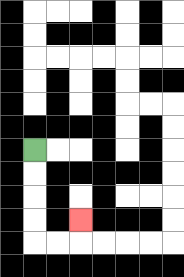{'start': '[1, 6]', 'end': '[3, 9]', 'path_directions': 'D,D,D,D,R,R,U', 'path_coordinates': '[[1, 6], [1, 7], [1, 8], [1, 9], [1, 10], [2, 10], [3, 10], [3, 9]]'}